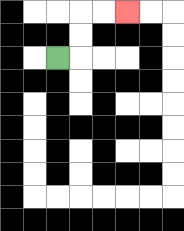{'start': '[2, 2]', 'end': '[5, 0]', 'path_directions': 'R,U,U,R,R', 'path_coordinates': '[[2, 2], [3, 2], [3, 1], [3, 0], [4, 0], [5, 0]]'}